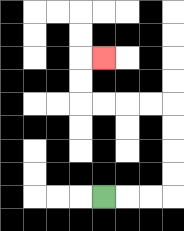{'start': '[4, 8]', 'end': '[4, 2]', 'path_directions': 'R,R,R,U,U,U,U,L,L,L,L,U,U,R', 'path_coordinates': '[[4, 8], [5, 8], [6, 8], [7, 8], [7, 7], [7, 6], [7, 5], [7, 4], [6, 4], [5, 4], [4, 4], [3, 4], [3, 3], [3, 2], [4, 2]]'}